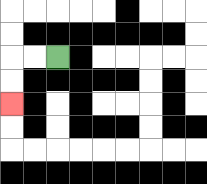{'start': '[2, 2]', 'end': '[0, 4]', 'path_directions': 'L,L,D,D', 'path_coordinates': '[[2, 2], [1, 2], [0, 2], [0, 3], [0, 4]]'}